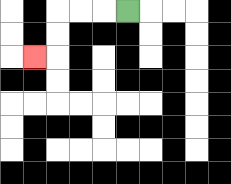{'start': '[5, 0]', 'end': '[1, 2]', 'path_directions': 'L,L,L,D,D,L', 'path_coordinates': '[[5, 0], [4, 0], [3, 0], [2, 0], [2, 1], [2, 2], [1, 2]]'}